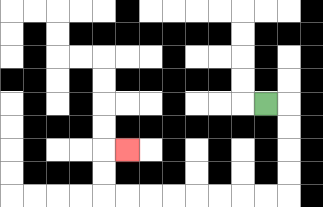{'start': '[11, 4]', 'end': '[5, 6]', 'path_directions': 'R,D,D,D,D,L,L,L,L,L,L,L,L,U,U,R', 'path_coordinates': '[[11, 4], [12, 4], [12, 5], [12, 6], [12, 7], [12, 8], [11, 8], [10, 8], [9, 8], [8, 8], [7, 8], [6, 8], [5, 8], [4, 8], [4, 7], [4, 6], [5, 6]]'}